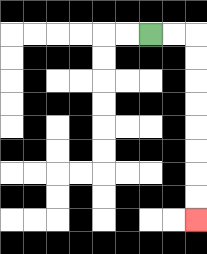{'start': '[6, 1]', 'end': '[8, 9]', 'path_directions': 'R,R,D,D,D,D,D,D,D,D', 'path_coordinates': '[[6, 1], [7, 1], [8, 1], [8, 2], [8, 3], [8, 4], [8, 5], [8, 6], [8, 7], [8, 8], [8, 9]]'}